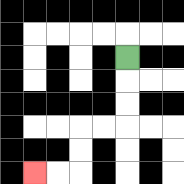{'start': '[5, 2]', 'end': '[1, 7]', 'path_directions': 'D,D,D,L,L,D,D,L,L', 'path_coordinates': '[[5, 2], [5, 3], [5, 4], [5, 5], [4, 5], [3, 5], [3, 6], [3, 7], [2, 7], [1, 7]]'}